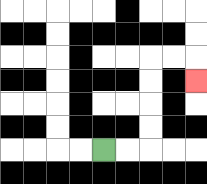{'start': '[4, 6]', 'end': '[8, 3]', 'path_directions': 'R,R,U,U,U,U,R,R,D', 'path_coordinates': '[[4, 6], [5, 6], [6, 6], [6, 5], [6, 4], [6, 3], [6, 2], [7, 2], [8, 2], [8, 3]]'}